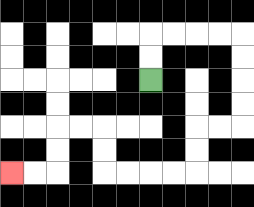{'start': '[6, 3]', 'end': '[0, 7]', 'path_directions': 'U,U,R,R,R,R,D,D,D,D,L,L,D,D,L,L,L,L,U,U,L,L,D,D,L,L', 'path_coordinates': '[[6, 3], [6, 2], [6, 1], [7, 1], [8, 1], [9, 1], [10, 1], [10, 2], [10, 3], [10, 4], [10, 5], [9, 5], [8, 5], [8, 6], [8, 7], [7, 7], [6, 7], [5, 7], [4, 7], [4, 6], [4, 5], [3, 5], [2, 5], [2, 6], [2, 7], [1, 7], [0, 7]]'}